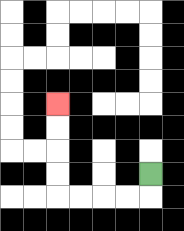{'start': '[6, 7]', 'end': '[2, 4]', 'path_directions': 'D,L,L,L,L,U,U,U,U', 'path_coordinates': '[[6, 7], [6, 8], [5, 8], [4, 8], [3, 8], [2, 8], [2, 7], [2, 6], [2, 5], [2, 4]]'}